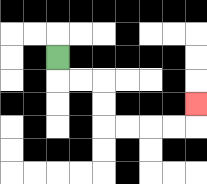{'start': '[2, 2]', 'end': '[8, 4]', 'path_directions': 'D,R,R,D,D,R,R,R,R,U', 'path_coordinates': '[[2, 2], [2, 3], [3, 3], [4, 3], [4, 4], [4, 5], [5, 5], [6, 5], [7, 5], [8, 5], [8, 4]]'}